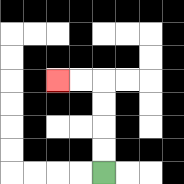{'start': '[4, 7]', 'end': '[2, 3]', 'path_directions': 'U,U,U,U,L,L', 'path_coordinates': '[[4, 7], [4, 6], [4, 5], [4, 4], [4, 3], [3, 3], [2, 3]]'}